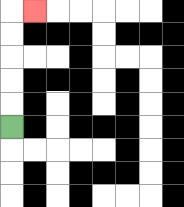{'start': '[0, 5]', 'end': '[1, 0]', 'path_directions': 'U,U,U,U,U,R', 'path_coordinates': '[[0, 5], [0, 4], [0, 3], [0, 2], [0, 1], [0, 0], [1, 0]]'}